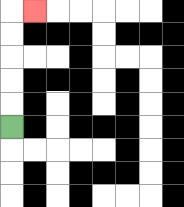{'start': '[0, 5]', 'end': '[1, 0]', 'path_directions': 'U,U,U,U,U,R', 'path_coordinates': '[[0, 5], [0, 4], [0, 3], [0, 2], [0, 1], [0, 0], [1, 0]]'}